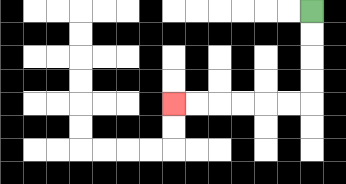{'start': '[13, 0]', 'end': '[7, 4]', 'path_directions': 'D,D,D,D,L,L,L,L,L,L', 'path_coordinates': '[[13, 0], [13, 1], [13, 2], [13, 3], [13, 4], [12, 4], [11, 4], [10, 4], [9, 4], [8, 4], [7, 4]]'}